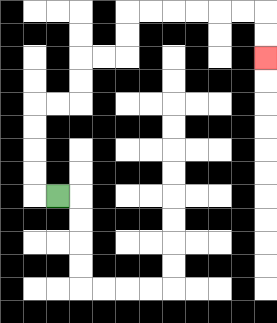{'start': '[2, 8]', 'end': '[11, 2]', 'path_directions': 'L,U,U,U,U,R,R,U,U,R,R,U,U,R,R,R,R,R,R,D,D', 'path_coordinates': '[[2, 8], [1, 8], [1, 7], [1, 6], [1, 5], [1, 4], [2, 4], [3, 4], [3, 3], [3, 2], [4, 2], [5, 2], [5, 1], [5, 0], [6, 0], [7, 0], [8, 0], [9, 0], [10, 0], [11, 0], [11, 1], [11, 2]]'}